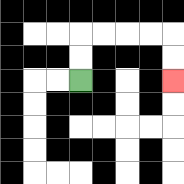{'start': '[3, 3]', 'end': '[7, 3]', 'path_directions': 'U,U,R,R,R,R,D,D', 'path_coordinates': '[[3, 3], [3, 2], [3, 1], [4, 1], [5, 1], [6, 1], [7, 1], [7, 2], [7, 3]]'}